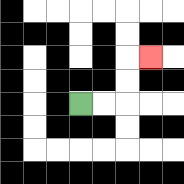{'start': '[3, 4]', 'end': '[6, 2]', 'path_directions': 'R,R,U,U,R', 'path_coordinates': '[[3, 4], [4, 4], [5, 4], [5, 3], [5, 2], [6, 2]]'}